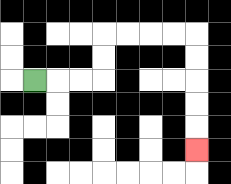{'start': '[1, 3]', 'end': '[8, 6]', 'path_directions': 'R,R,R,U,U,R,R,R,R,D,D,D,D,D', 'path_coordinates': '[[1, 3], [2, 3], [3, 3], [4, 3], [4, 2], [4, 1], [5, 1], [6, 1], [7, 1], [8, 1], [8, 2], [8, 3], [8, 4], [8, 5], [8, 6]]'}